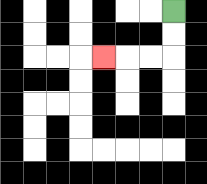{'start': '[7, 0]', 'end': '[4, 2]', 'path_directions': 'D,D,L,L,L', 'path_coordinates': '[[7, 0], [7, 1], [7, 2], [6, 2], [5, 2], [4, 2]]'}